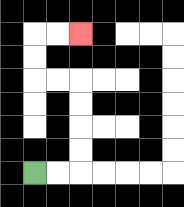{'start': '[1, 7]', 'end': '[3, 1]', 'path_directions': 'R,R,U,U,U,U,L,L,U,U,R,R', 'path_coordinates': '[[1, 7], [2, 7], [3, 7], [3, 6], [3, 5], [3, 4], [3, 3], [2, 3], [1, 3], [1, 2], [1, 1], [2, 1], [3, 1]]'}